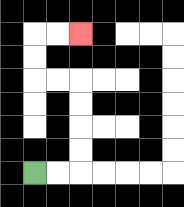{'start': '[1, 7]', 'end': '[3, 1]', 'path_directions': 'R,R,U,U,U,U,L,L,U,U,R,R', 'path_coordinates': '[[1, 7], [2, 7], [3, 7], [3, 6], [3, 5], [3, 4], [3, 3], [2, 3], [1, 3], [1, 2], [1, 1], [2, 1], [3, 1]]'}